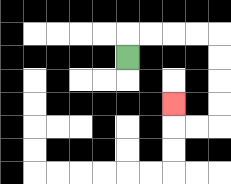{'start': '[5, 2]', 'end': '[7, 4]', 'path_directions': 'U,R,R,R,R,D,D,D,D,L,L,U', 'path_coordinates': '[[5, 2], [5, 1], [6, 1], [7, 1], [8, 1], [9, 1], [9, 2], [9, 3], [9, 4], [9, 5], [8, 5], [7, 5], [7, 4]]'}